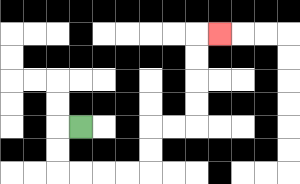{'start': '[3, 5]', 'end': '[9, 1]', 'path_directions': 'L,D,D,R,R,R,R,U,U,R,R,U,U,U,U,R', 'path_coordinates': '[[3, 5], [2, 5], [2, 6], [2, 7], [3, 7], [4, 7], [5, 7], [6, 7], [6, 6], [6, 5], [7, 5], [8, 5], [8, 4], [8, 3], [8, 2], [8, 1], [9, 1]]'}